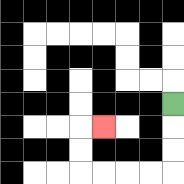{'start': '[7, 4]', 'end': '[4, 5]', 'path_directions': 'D,D,D,L,L,L,L,U,U,R', 'path_coordinates': '[[7, 4], [7, 5], [7, 6], [7, 7], [6, 7], [5, 7], [4, 7], [3, 7], [3, 6], [3, 5], [4, 5]]'}